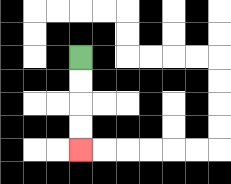{'start': '[3, 2]', 'end': '[3, 6]', 'path_directions': 'D,D,D,D', 'path_coordinates': '[[3, 2], [3, 3], [3, 4], [3, 5], [3, 6]]'}